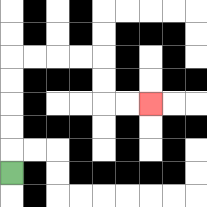{'start': '[0, 7]', 'end': '[6, 4]', 'path_directions': 'U,U,U,U,U,R,R,R,R,D,D,R,R', 'path_coordinates': '[[0, 7], [0, 6], [0, 5], [0, 4], [0, 3], [0, 2], [1, 2], [2, 2], [3, 2], [4, 2], [4, 3], [4, 4], [5, 4], [6, 4]]'}